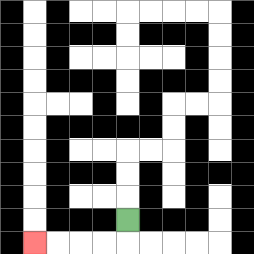{'start': '[5, 9]', 'end': '[1, 10]', 'path_directions': 'D,L,L,L,L', 'path_coordinates': '[[5, 9], [5, 10], [4, 10], [3, 10], [2, 10], [1, 10]]'}